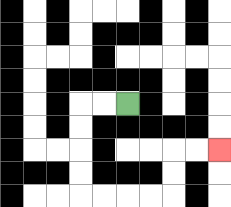{'start': '[5, 4]', 'end': '[9, 6]', 'path_directions': 'L,L,D,D,D,D,R,R,R,R,U,U,R,R', 'path_coordinates': '[[5, 4], [4, 4], [3, 4], [3, 5], [3, 6], [3, 7], [3, 8], [4, 8], [5, 8], [6, 8], [7, 8], [7, 7], [7, 6], [8, 6], [9, 6]]'}